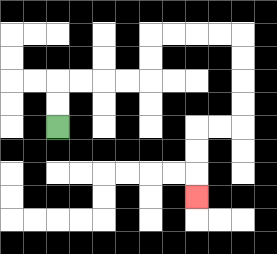{'start': '[2, 5]', 'end': '[8, 8]', 'path_directions': 'U,U,R,R,R,R,U,U,R,R,R,R,D,D,D,D,L,L,D,D,D', 'path_coordinates': '[[2, 5], [2, 4], [2, 3], [3, 3], [4, 3], [5, 3], [6, 3], [6, 2], [6, 1], [7, 1], [8, 1], [9, 1], [10, 1], [10, 2], [10, 3], [10, 4], [10, 5], [9, 5], [8, 5], [8, 6], [8, 7], [8, 8]]'}